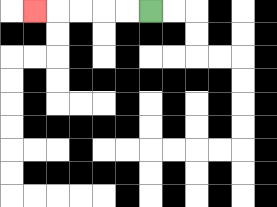{'start': '[6, 0]', 'end': '[1, 0]', 'path_directions': 'L,L,L,L,L', 'path_coordinates': '[[6, 0], [5, 0], [4, 0], [3, 0], [2, 0], [1, 0]]'}